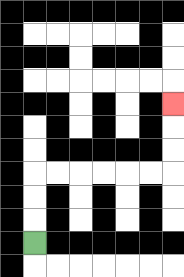{'start': '[1, 10]', 'end': '[7, 4]', 'path_directions': 'U,U,U,R,R,R,R,R,R,U,U,U', 'path_coordinates': '[[1, 10], [1, 9], [1, 8], [1, 7], [2, 7], [3, 7], [4, 7], [5, 7], [6, 7], [7, 7], [7, 6], [7, 5], [7, 4]]'}